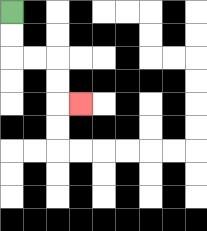{'start': '[0, 0]', 'end': '[3, 4]', 'path_directions': 'D,D,R,R,D,D,R', 'path_coordinates': '[[0, 0], [0, 1], [0, 2], [1, 2], [2, 2], [2, 3], [2, 4], [3, 4]]'}